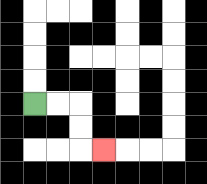{'start': '[1, 4]', 'end': '[4, 6]', 'path_directions': 'R,R,D,D,R', 'path_coordinates': '[[1, 4], [2, 4], [3, 4], [3, 5], [3, 6], [4, 6]]'}